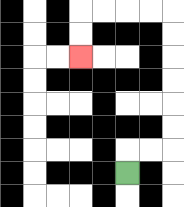{'start': '[5, 7]', 'end': '[3, 2]', 'path_directions': 'U,R,R,U,U,U,U,U,U,L,L,L,L,D,D', 'path_coordinates': '[[5, 7], [5, 6], [6, 6], [7, 6], [7, 5], [7, 4], [7, 3], [7, 2], [7, 1], [7, 0], [6, 0], [5, 0], [4, 0], [3, 0], [3, 1], [3, 2]]'}